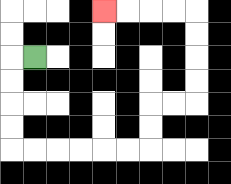{'start': '[1, 2]', 'end': '[4, 0]', 'path_directions': 'L,D,D,D,D,R,R,R,R,R,R,U,U,R,R,U,U,U,U,L,L,L,L', 'path_coordinates': '[[1, 2], [0, 2], [0, 3], [0, 4], [0, 5], [0, 6], [1, 6], [2, 6], [3, 6], [4, 6], [5, 6], [6, 6], [6, 5], [6, 4], [7, 4], [8, 4], [8, 3], [8, 2], [8, 1], [8, 0], [7, 0], [6, 0], [5, 0], [4, 0]]'}